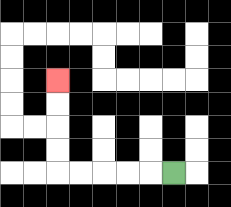{'start': '[7, 7]', 'end': '[2, 3]', 'path_directions': 'L,L,L,L,L,U,U,U,U', 'path_coordinates': '[[7, 7], [6, 7], [5, 7], [4, 7], [3, 7], [2, 7], [2, 6], [2, 5], [2, 4], [2, 3]]'}